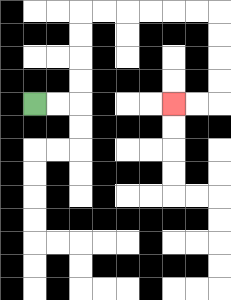{'start': '[1, 4]', 'end': '[7, 4]', 'path_directions': 'R,R,U,U,U,U,R,R,R,R,R,R,D,D,D,D,L,L', 'path_coordinates': '[[1, 4], [2, 4], [3, 4], [3, 3], [3, 2], [3, 1], [3, 0], [4, 0], [5, 0], [6, 0], [7, 0], [8, 0], [9, 0], [9, 1], [9, 2], [9, 3], [9, 4], [8, 4], [7, 4]]'}